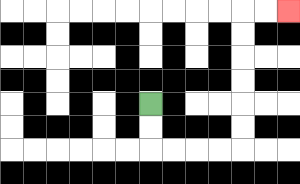{'start': '[6, 4]', 'end': '[12, 0]', 'path_directions': 'D,D,R,R,R,R,U,U,U,U,U,U,R,R', 'path_coordinates': '[[6, 4], [6, 5], [6, 6], [7, 6], [8, 6], [9, 6], [10, 6], [10, 5], [10, 4], [10, 3], [10, 2], [10, 1], [10, 0], [11, 0], [12, 0]]'}